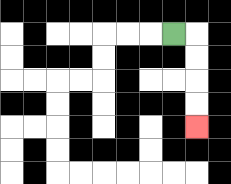{'start': '[7, 1]', 'end': '[8, 5]', 'path_directions': 'R,D,D,D,D', 'path_coordinates': '[[7, 1], [8, 1], [8, 2], [8, 3], [8, 4], [8, 5]]'}